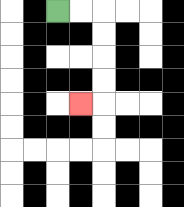{'start': '[2, 0]', 'end': '[3, 4]', 'path_directions': 'R,R,D,D,D,D,L', 'path_coordinates': '[[2, 0], [3, 0], [4, 0], [4, 1], [4, 2], [4, 3], [4, 4], [3, 4]]'}